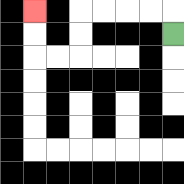{'start': '[7, 1]', 'end': '[1, 0]', 'path_directions': 'U,L,L,L,L,D,D,L,L,U,U', 'path_coordinates': '[[7, 1], [7, 0], [6, 0], [5, 0], [4, 0], [3, 0], [3, 1], [3, 2], [2, 2], [1, 2], [1, 1], [1, 0]]'}